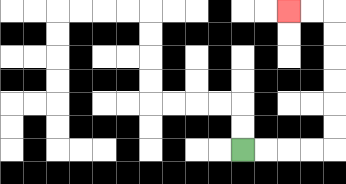{'start': '[10, 6]', 'end': '[12, 0]', 'path_directions': 'R,R,R,R,U,U,U,U,U,U,L,L', 'path_coordinates': '[[10, 6], [11, 6], [12, 6], [13, 6], [14, 6], [14, 5], [14, 4], [14, 3], [14, 2], [14, 1], [14, 0], [13, 0], [12, 0]]'}